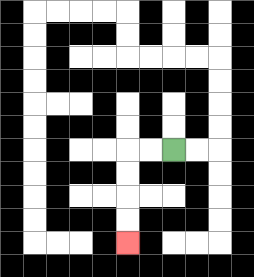{'start': '[7, 6]', 'end': '[5, 10]', 'path_directions': 'L,L,D,D,D,D', 'path_coordinates': '[[7, 6], [6, 6], [5, 6], [5, 7], [5, 8], [5, 9], [5, 10]]'}